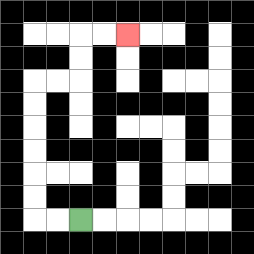{'start': '[3, 9]', 'end': '[5, 1]', 'path_directions': 'L,L,U,U,U,U,U,U,R,R,U,U,R,R', 'path_coordinates': '[[3, 9], [2, 9], [1, 9], [1, 8], [1, 7], [1, 6], [1, 5], [1, 4], [1, 3], [2, 3], [3, 3], [3, 2], [3, 1], [4, 1], [5, 1]]'}